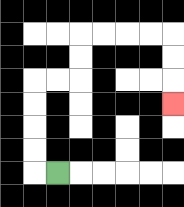{'start': '[2, 7]', 'end': '[7, 4]', 'path_directions': 'L,U,U,U,U,R,R,U,U,R,R,R,R,D,D,D', 'path_coordinates': '[[2, 7], [1, 7], [1, 6], [1, 5], [1, 4], [1, 3], [2, 3], [3, 3], [3, 2], [3, 1], [4, 1], [5, 1], [6, 1], [7, 1], [7, 2], [7, 3], [7, 4]]'}